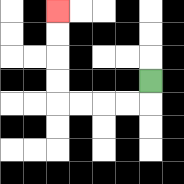{'start': '[6, 3]', 'end': '[2, 0]', 'path_directions': 'D,L,L,L,L,U,U,U,U', 'path_coordinates': '[[6, 3], [6, 4], [5, 4], [4, 4], [3, 4], [2, 4], [2, 3], [2, 2], [2, 1], [2, 0]]'}